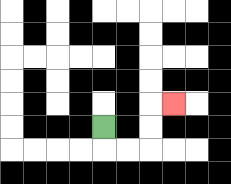{'start': '[4, 5]', 'end': '[7, 4]', 'path_directions': 'D,R,R,U,U,R', 'path_coordinates': '[[4, 5], [4, 6], [5, 6], [6, 6], [6, 5], [6, 4], [7, 4]]'}